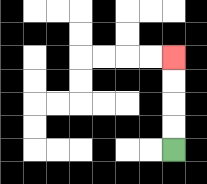{'start': '[7, 6]', 'end': '[7, 2]', 'path_directions': 'U,U,U,U', 'path_coordinates': '[[7, 6], [7, 5], [7, 4], [7, 3], [7, 2]]'}